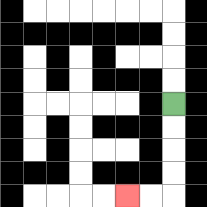{'start': '[7, 4]', 'end': '[5, 8]', 'path_directions': 'D,D,D,D,L,L', 'path_coordinates': '[[7, 4], [7, 5], [7, 6], [7, 7], [7, 8], [6, 8], [5, 8]]'}